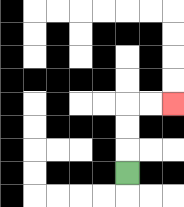{'start': '[5, 7]', 'end': '[7, 4]', 'path_directions': 'U,U,U,R,R', 'path_coordinates': '[[5, 7], [5, 6], [5, 5], [5, 4], [6, 4], [7, 4]]'}